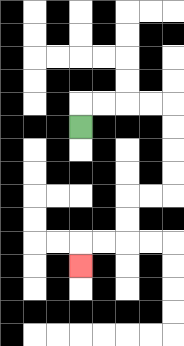{'start': '[3, 5]', 'end': '[3, 11]', 'path_directions': 'U,R,R,R,R,D,D,D,D,L,L,D,D,L,L,D', 'path_coordinates': '[[3, 5], [3, 4], [4, 4], [5, 4], [6, 4], [7, 4], [7, 5], [7, 6], [7, 7], [7, 8], [6, 8], [5, 8], [5, 9], [5, 10], [4, 10], [3, 10], [3, 11]]'}